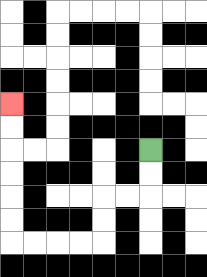{'start': '[6, 6]', 'end': '[0, 4]', 'path_directions': 'D,D,L,L,D,D,L,L,L,L,U,U,U,U,U,U', 'path_coordinates': '[[6, 6], [6, 7], [6, 8], [5, 8], [4, 8], [4, 9], [4, 10], [3, 10], [2, 10], [1, 10], [0, 10], [0, 9], [0, 8], [0, 7], [0, 6], [0, 5], [0, 4]]'}